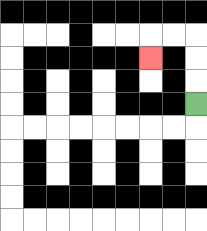{'start': '[8, 4]', 'end': '[6, 2]', 'path_directions': 'U,U,U,L,L,D', 'path_coordinates': '[[8, 4], [8, 3], [8, 2], [8, 1], [7, 1], [6, 1], [6, 2]]'}